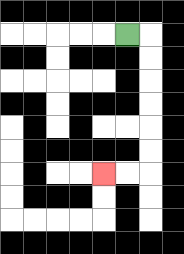{'start': '[5, 1]', 'end': '[4, 7]', 'path_directions': 'R,D,D,D,D,D,D,L,L', 'path_coordinates': '[[5, 1], [6, 1], [6, 2], [6, 3], [6, 4], [6, 5], [6, 6], [6, 7], [5, 7], [4, 7]]'}